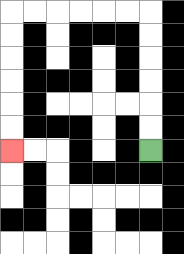{'start': '[6, 6]', 'end': '[0, 6]', 'path_directions': 'U,U,U,U,U,U,L,L,L,L,L,L,D,D,D,D,D,D', 'path_coordinates': '[[6, 6], [6, 5], [6, 4], [6, 3], [6, 2], [6, 1], [6, 0], [5, 0], [4, 0], [3, 0], [2, 0], [1, 0], [0, 0], [0, 1], [0, 2], [0, 3], [0, 4], [0, 5], [0, 6]]'}